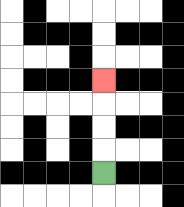{'start': '[4, 7]', 'end': '[4, 3]', 'path_directions': 'U,U,U,U', 'path_coordinates': '[[4, 7], [4, 6], [4, 5], [4, 4], [4, 3]]'}